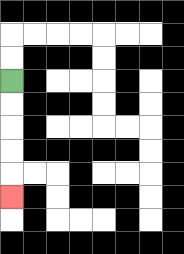{'start': '[0, 3]', 'end': '[0, 8]', 'path_directions': 'D,D,D,D,D', 'path_coordinates': '[[0, 3], [0, 4], [0, 5], [0, 6], [0, 7], [0, 8]]'}